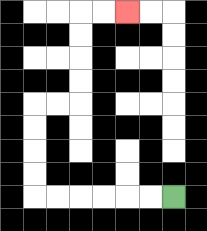{'start': '[7, 8]', 'end': '[5, 0]', 'path_directions': 'L,L,L,L,L,L,U,U,U,U,R,R,U,U,U,U,R,R', 'path_coordinates': '[[7, 8], [6, 8], [5, 8], [4, 8], [3, 8], [2, 8], [1, 8], [1, 7], [1, 6], [1, 5], [1, 4], [2, 4], [3, 4], [3, 3], [3, 2], [3, 1], [3, 0], [4, 0], [5, 0]]'}